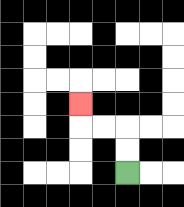{'start': '[5, 7]', 'end': '[3, 4]', 'path_directions': 'U,U,L,L,U', 'path_coordinates': '[[5, 7], [5, 6], [5, 5], [4, 5], [3, 5], [3, 4]]'}